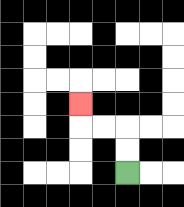{'start': '[5, 7]', 'end': '[3, 4]', 'path_directions': 'U,U,L,L,U', 'path_coordinates': '[[5, 7], [5, 6], [5, 5], [4, 5], [3, 5], [3, 4]]'}